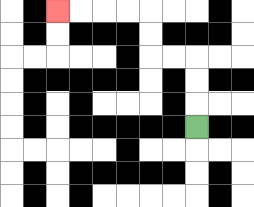{'start': '[8, 5]', 'end': '[2, 0]', 'path_directions': 'U,U,U,L,L,U,U,L,L,L,L', 'path_coordinates': '[[8, 5], [8, 4], [8, 3], [8, 2], [7, 2], [6, 2], [6, 1], [6, 0], [5, 0], [4, 0], [3, 0], [2, 0]]'}